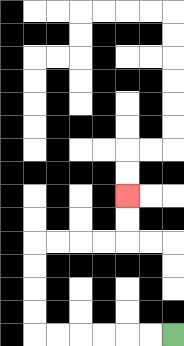{'start': '[7, 14]', 'end': '[5, 8]', 'path_directions': 'L,L,L,L,L,L,U,U,U,U,R,R,R,R,U,U', 'path_coordinates': '[[7, 14], [6, 14], [5, 14], [4, 14], [3, 14], [2, 14], [1, 14], [1, 13], [1, 12], [1, 11], [1, 10], [2, 10], [3, 10], [4, 10], [5, 10], [5, 9], [5, 8]]'}